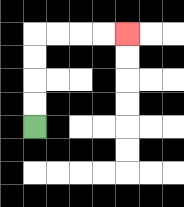{'start': '[1, 5]', 'end': '[5, 1]', 'path_directions': 'U,U,U,U,R,R,R,R', 'path_coordinates': '[[1, 5], [1, 4], [1, 3], [1, 2], [1, 1], [2, 1], [3, 1], [4, 1], [5, 1]]'}